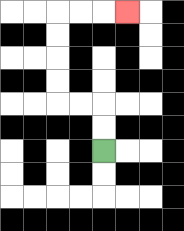{'start': '[4, 6]', 'end': '[5, 0]', 'path_directions': 'U,U,L,L,U,U,U,U,R,R,R', 'path_coordinates': '[[4, 6], [4, 5], [4, 4], [3, 4], [2, 4], [2, 3], [2, 2], [2, 1], [2, 0], [3, 0], [4, 0], [5, 0]]'}